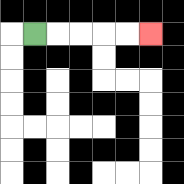{'start': '[1, 1]', 'end': '[6, 1]', 'path_directions': 'R,R,R,R,R', 'path_coordinates': '[[1, 1], [2, 1], [3, 1], [4, 1], [5, 1], [6, 1]]'}